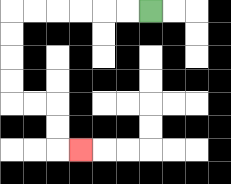{'start': '[6, 0]', 'end': '[3, 6]', 'path_directions': 'L,L,L,L,L,L,D,D,D,D,R,R,D,D,R', 'path_coordinates': '[[6, 0], [5, 0], [4, 0], [3, 0], [2, 0], [1, 0], [0, 0], [0, 1], [0, 2], [0, 3], [0, 4], [1, 4], [2, 4], [2, 5], [2, 6], [3, 6]]'}